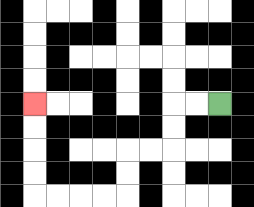{'start': '[9, 4]', 'end': '[1, 4]', 'path_directions': 'L,L,D,D,L,L,D,D,L,L,L,L,U,U,U,U', 'path_coordinates': '[[9, 4], [8, 4], [7, 4], [7, 5], [7, 6], [6, 6], [5, 6], [5, 7], [5, 8], [4, 8], [3, 8], [2, 8], [1, 8], [1, 7], [1, 6], [1, 5], [1, 4]]'}